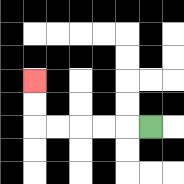{'start': '[6, 5]', 'end': '[1, 3]', 'path_directions': 'L,L,L,L,L,U,U', 'path_coordinates': '[[6, 5], [5, 5], [4, 5], [3, 5], [2, 5], [1, 5], [1, 4], [1, 3]]'}